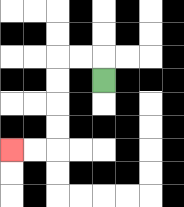{'start': '[4, 3]', 'end': '[0, 6]', 'path_directions': 'U,L,L,D,D,D,D,L,L', 'path_coordinates': '[[4, 3], [4, 2], [3, 2], [2, 2], [2, 3], [2, 4], [2, 5], [2, 6], [1, 6], [0, 6]]'}